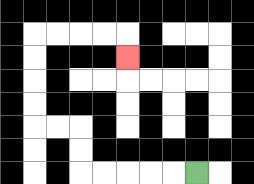{'start': '[8, 7]', 'end': '[5, 2]', 'path_directions': 'L,L,L,L,L,U,U,L,L,U,U,U,U,R,R,R,R,D', 'path_coordinates': '[[8, 7], [7, 7], [6, 7], [5, 7], [4, 7], [3, 7], [3, 6], [3, 5], [2, 5], [1, 5], [1, 4], [1, 3], [1, 2], [1, 1], [2, 1], [3, 1], [4, 1], [5, 1], [5, 2]]'}